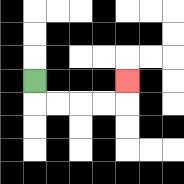{'start': '[1, 3]', 'end': '[5, 3]', 'path_directions': 'D,R,R,R,R,U', 'path_coordinates': '[[1, 3], [1, 4], [2, 4], [3, 4], [4, 4], [5, 4], [5, 3]]'}